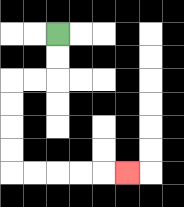{'start': '[2, 1]', 'end': '[5, 7]', 'path_directions': 'D,D,L,L,D,D,D,D,R,R,R,R,R', 'path_coordinates': '[[2, 1], [2, 2], [2, 3], [1, 3], [0, 3], [0, 4], [0, 5], [0, 6], [0, 7], [1, 7], [2, 7], [3, 7], [4, 7], [5, 7]]'}